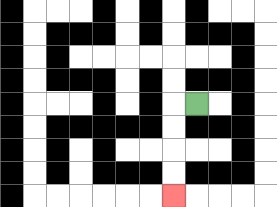{'start': '[8, 4]', 'end': '[7, 8]', 'path_directions': 'L,D,D,D,D', 'path_coordinates': '[[8, 4], [7, 4], [7, 5], [7, 6], [7, 7], [7, 8]]'}